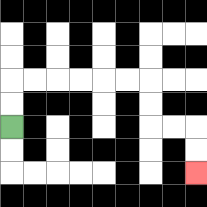{'start': '[0, 5]', 'end': '[8, 7]', 'path_directions': 'U,U,R,R,R,R,R,R,D,D,R,R,D,D', 'path_coordinates': '[[0, 5], [0, 4], [0, 3], [1, 3], [2, 3], [3, 3], [4, 3], [5, 3], [6, 3], [6, 4], [6, 5], [7, 5], [8, 5], [8, 6], [8, 7]]'}